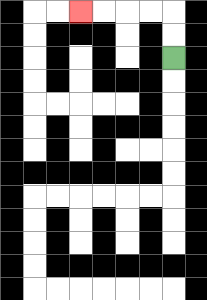{'start': '[7, 2]', 'end': '[3, 0]', 'path_directions': 'U,U,L,L,L,L', 'path_coordinates': '[[7, 2], [7, 1], [7, 0], [6, 0], [5, 0], [4, 0], [3, 0]]'}